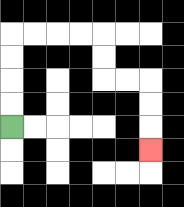{'start': '[0, 5]', 'end': '[6, 6]', 'path_directions': 'U,U,U,U,R,R,R,R,D,D,R,R,D,D,D', 'path_coordinates': '[[0, 5], [0, 4], [0, 3], [0, 2], [0, 1], [1, 1], [2, 1], [3, 1], [4, 1], [4, 2], [4, 3], [5, 3], [6, 3], [6, 4], [6, 5], [6, 6]]'}